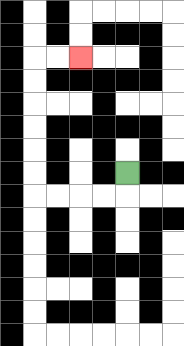{'start': '[5, 7]', 'end': '[3, 2]', 'path_directions': 'D,L,L,L,L,U,U,U,U,U,U,R,R', 'path_coordinates': '[[5, 7], [5, 8], [4, 8], [3, 8], [2, 8], [1, 8], [1, 7], [1, 6], [1, 5], [1, 4], [1, 3], [1, 2], [2, 2], [3, 2]]'}